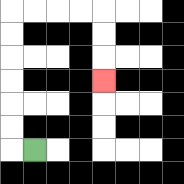{'start': '[1, 6]', 'end': '[4, 3]', 'path_directions': 'L,U,U,U,U,U,U,R,R,R,R,D,D,D', 'path_coordinates': '[[1, 6], [0, 6], [0, 5], [0, 4], [0, 3], [0, 2], [0, 1], [0, 0], [1, 0], [2, 0], [3, 0], [4, 0], [4, 1], [4, 2], [4, 3]]'}